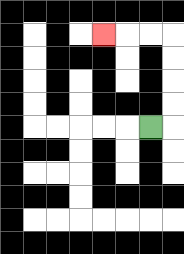{'start': '[6, 5]', 'end': '[4, 1]', 'path_directions': 'R,U,U,U,U,L,L,L', 'path_coordinates': '[[6, 5], [7, 5], [7, 4], [7, 3], [7, 2], [7, 1], [6, 1], [5, 1], [4, 1]]'}